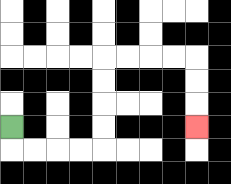{'start': '[0, 5]', 'end': '[8, 5]', 'path_directions': 'D,R,R,R,R,U,U,U,U,R,R,R,R,D,D,D', 'path_coordinates': '[[0, 5], [0, 6], [1, 6], [2, 6], [3, 6], [4, 6], [4, 5], [4, 4], [4, 3], [4, 2], [5, 2], [6, 2], [7, 2], [8, 2], [8, 3], [8, 4], [8, 5]]'}